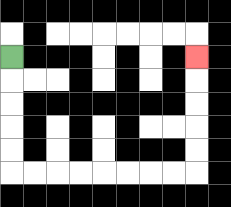{'start': '[0, 2]', 'end': '[8, 2]', 'path_directions': 'D,D,D,D,D,R,R,R,R,R,R,R,R,U,U,U,U,U', 'path_coordinates': '[[0, 2], [0, 3], [0, 4], [0, 5], [0, 6], [0, 7], [1, 7], [2, 7], [3, 7], [4, 7], [5, 7], [6, 7], [7, 7], [8, 7], [8, 6], [8, 5], [8, 4], [8, 3], [8, 2]]'}